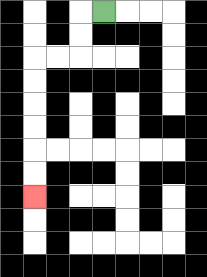{'start': '[4, 0]', 'end': '[1, 8]', 'path_directions': 'L,D,D,L,L,D,D,D,D,D,D', 'path_coordinates': '[[4, 0], [3, 0], [3, 1], [3, 2], [2, 2], [1, 2], [1, 3], [1, 4], [1, 5], [1, 6], [1, 7], [1, 8]]'}